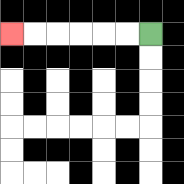{'start': '[6, 1]', 'end': '[0, 1]', 'path_directions': 'L,L,L,L,L,L', 'path_coordinates': '[[6, 1], [5, 1], [4, 1], [3, 1], [2, 1], [1, 1], [0, 1]]'}